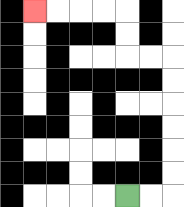{'start': '[5, 8]', 'end': '[1, 0]', 'path_directions': 'R,R,U,U,U,U,U,U,L,L,U,U,L,L,L,L', 'path_coordinates': '[[5, 8], [6, 8], [7, 8], [7, 7], [7, 6], [7, 5], [7, 4], [7, 3], [7, 2], [6, 2], [5, 2], [5, 1], [5, 0], [4, 0], [3, 0], [2, 0], [1, 0]]'}